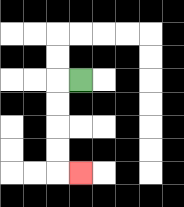{'start': '[3, 3]', 'end': '[3, 7]', 'path_directions': 'L,D,D,D,D,R', 'path_coordinates': '[[3, 3], [2, 3], [2, 4], [2, 5], [2, 6], [2, 7], [3, 7]]'}